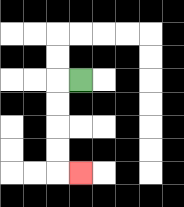{'start': '[3, 3]', 'end': '[3, 7]', 'path_directions': 'L,D,D,D,D,R', 'path_coordinates': '[[3, 3], [2, 3], [2, 4], [2, 5], [2, 6], [2, 7], [3, 7]]'}